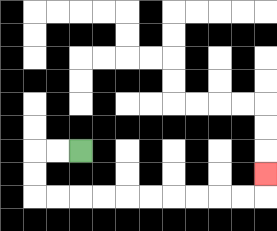{'start': '[3, 6]', 'end': '[11, 7]', 'path_directions': 'L,L,D,D,R,R,R,R,R,R,R,R,R,R,U', 'path_coordinates': '[[3, 6], [2, 6], [1, 6], [1, 7], [1, 8], [2, 8], [3, 8], [4, 8], [5, 8], [6, 8], [7, 8], [8, 8], [9, 8], [10, 8], [11, 8], [11, 7]]'}